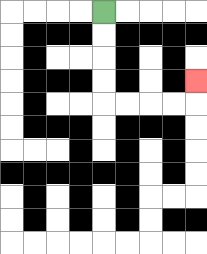{'start': '[4, 0]', 'end': '[8, 3]', 'path_directions': 'D,D,D,D,R,R,R,R,U', 'path_coordinates': '[[4, 0], [4, 1], [4, 2], [4, 3], [4, 4], [5, 4], [6, 4], [7, 4], [8, 4], [8, 3]]'}